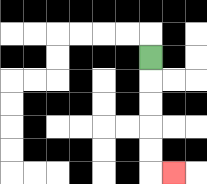{'start': '[6, 2]', 'end': '[7, 7]', 'path_directions': 'D,D,D,D,D,R', 'path_coordinates': '[[6, 2], [6, 3], [6, 4], [6, 5], [6, 6], [6, 7], [7, 7]]'}